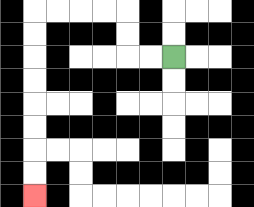{'start': '[7, 2]', 'end': '[1, 8]', 'path_directions': 'L,L,U,U,L,L,L,L,D,D,D,D,D,D,D,D', 'path_coordinates': '[[7, 2], [6, 2], [5, 2], [5, 1], [5, 0], [4, 0], [3, 0], [2, 0], [1, 0], [1, 1], [1, 2], [1, 3], [1, 4], [1, 5], [1, 6], [1, 7], [1, 8]]'}